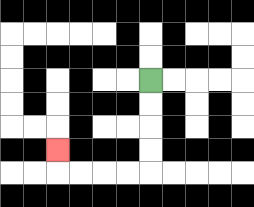{'start': '[6, 3]', 'end': '[2, 6]', 'path_directions': 'D,D,D,D,L,L,L,L,U', 'path_coordinates': '[[6, 3], [6, 4], [6, 5], [6, 6], [6, 7], [5, 7], [4, 7], [3, 7], [2, 7], [2, 6]]'}